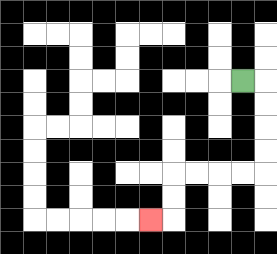{'start': '[10, 3]', 'end': '[6, 9]', 'path_directions': 'R,D,D,D,D,L,L,L,L,D,D,L', 'path_coordinates': '[[10, 3], [11, 3], [11, 4], [11, 5], [11, 6], [11, 7], [10, 7], [9, 7], [8, 7], [7, 7], [7, 8], [7, 9], [6, 9]]'}